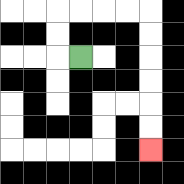{'start': '[3, 2]', 'end': '[6, 6]', 'path_directions': 'L,U,U,R,R,R,R,D,D,D,D,D,D', 'path_coordinates': '[[3, 2], [2, 2], [2, 1], [2, 0], [3, 0], [4, 0], [5, 0], [6, 0], [6, 1], [6, 2], [6, 3], [6, 4], [6, 5], [6, 6]]'}